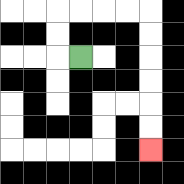{'start': '[3, 2]', 'end': '[6, 6]', 'path_directions': 'L,U,U,R,R,R,R,D,D,D,D,D,D', 'path_coordinates': '[[3, 2], [2, 2], [2, 1], [2, 0], [3, 0], [4, 0], [5, 0], [6, 0], [6, 1], [6, 2], [6, 3], [6, 4], [6, 5], [6, 6]]'}